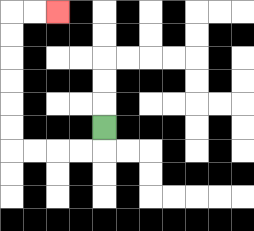{'start': '[4, 5]', 'end': '[2, 0]', 'path_directions': 'D,L,L,L,L,U,U,U,U,U,U,R,R', 'path_coordinates': '[[4, 5], [4, 6], [3, 6], [2, 6], [1, 6], [0, 6], [0, 5], [0, 4], [0, 3], [0, 2], [0, 1], [0, 0], [1, 0], [2, 0]]'}